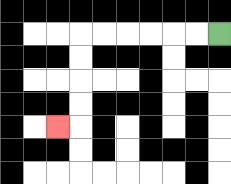{'start': '[9, 1]', 'end': '[2, 5]', 'path_directions': 'L,L,L,L,L,L,D,D,D,D,L', 'path_coordinates': '[[9, 1], [8, 1], [7, 1], [6, 1], [5, 1], [4, 1], [3, 1], [3, 2], [3, 3], [3, 4], [3, 5], [2, 5]]'}